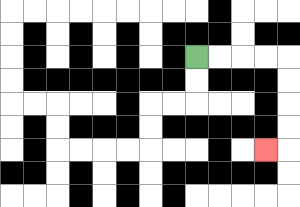{'start': '[8, 2]', 'end': '[11, 6]', 'path_directions': 'R,R,R,R,D,D,D,D,L', 'path_coordinates': '[[8, 2], [9, 2], [10, 2], [11, 2], [12, 2], [12, 3], [12, 4], [12, 5], [12, 6], [11, 6]]'}